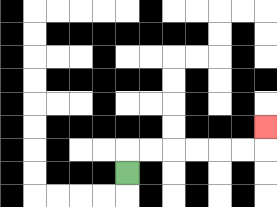{'start': '[5, 7]', 'end': '[11, 5]', 'path_directions': 'U,R,R,R,R,R,R,U', 'path_coordinates': '[[5, 7], [5, 6], [6, 6], [7, 6], [8, 6], [9, 6], [10, 6], [11, 6], [11, 5]]'}